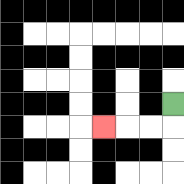{'start': '[7, 4]', 'end': '[4, 5]', 'path_directions': 'D,L,L,L', 'path_coordinates': '[[7, 4], [7, 5], [6, 5], [5, 5], [4, 5]]'}